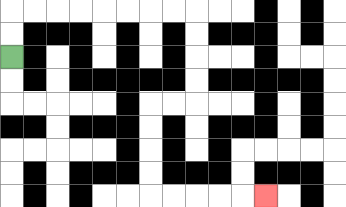{'start': '[0, 2]', 'end': '[11, 8]', 'path_directions': 'U,U,R,R,R,R,R,R,R,R,D,D,D,D,L,L,D,D,D,D,R,R,R,R,R', 'path_coordinates': '[[0, 2], [0, 1], [0, 0], [1, 0], [2, 0], [3, 0], [4, 0], [5, 0], [6, 0], [7, 0], [8, 0], [8, 1], [8, 2], [8, 3], [8, 4], [7, 4], [6, 4], [6, 5], [6, 6], [6, 7], [6, 8], [7, 8], [8, 8], [9, 8], [10, 8], [11, 8]]'}